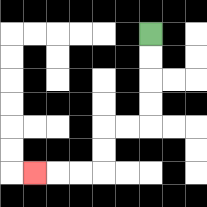{'start': '[6, 1]', 'end': '[1, 7]', 'path_directions': 'D,D,D,D,L,L,D,D,L,L,L', 'path_coordinates': '[[6, 1], [6, 2], [6, 3], [6, 4], [6, 5], [5, 5], [4, 5], [4, 6], [4, 7], [3, 7], [2, 7], [1, 7]]'}